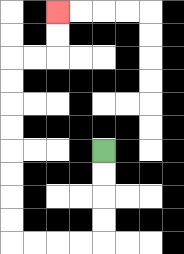{'start': '[4, 6]', 'end': '[2, 0]', 'path_directions': 'D,D,D,D,L,L,L,L,U,U,U,U,U,U,U,U,R,R,U,U', 'path_coordinates': '[[4, 6], [4, 7], [4, 8], [4, 9], [4, 10], [3, 10], [2, 10], [1, 10], [0, 10], [0, 9], [0, 8], [0, 7], [0, 6], [0, 5], [0, 4], [0, 3], [0, 2], [1, 2], [2, 2], [2, 1], [2, 0]]'}